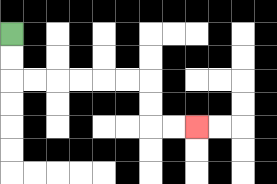{'start': '[0, 1]', 'end': '[8, 5]', 'path_directions': 'D,D,R,R,R,R,R,R,D,D,R,R', 'path_coordinates': '[[0, 1], [0, 2], [0, 3], [1, 3], [2, 3], [3, 3], [4, 3], [5, 3], [6, 3], [6, 4], [6, 5], [7, 5], [8, 5]]'}